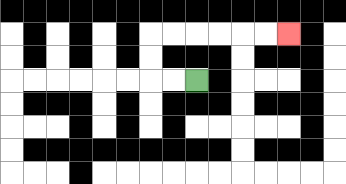{'start': '[8, 3]', 'end': '[12, 1]', 'path_directions': 'L,L,U,U,R,R,R,R,R,R', 'path_coordinates': '[[8, 3], [7, 3], [6, 3], [6, 2], [6, 1], [7, 1], [8, 1], [9, 1], [10, 1], [11, 1], [12, 1]]'}